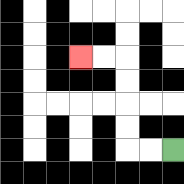{'start': '[7, 6]', 'end': '[3, 2]', 'path_directions': 'L,L,U,U,U,U,L,L', 'path_coordinates': '[[7, 6], [6, 6], [5, 6], [5, 5], [5, 4], [5, 3], [5, 2], [4, 2], [3, 2]]'}